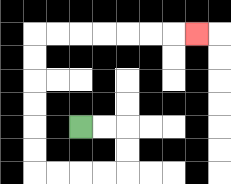{'start': '[3, 5]', 'end': '[8, 1]', 'path_directions': 'R,R,D,D,L,L,L,L,U,U,U,U,U,U,R,R,R,R,R,R,R', 'path_coordinates': '[[3, 5], [4, 5], [5, 5], [5, 6], [5, 7], [4, 7], [3, 7], [2, 7], [1, 7], [1, 6], [1, 5], [1, 4], [1, 3], [1, 2], [1, 1], [2, 1], [3, 1], [4, 1], [5, 1], [6, 1], [7, 1], [8, 1]]'}